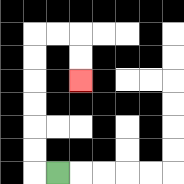{'start': '[2, 7]', 'end': '[3, 3]', 'path_directions': 'L,U,U,U,U,U,U,R,R,D,D', 'path_coordinates': '[[2, 7], [1, 7], [1, 6], [1, 5], [1, 4], [1, 3], [1, 2], [1, 1], [2, 1], [3, 1], [3, 2], [3, 3]]'}